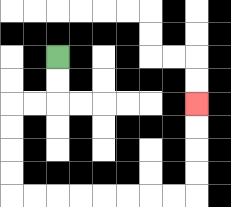{'start': '[2, 2]', 'end': '[8, 4]', 'path_directions': 'D,D,L,L,D,D,D,D,R,R,R,R,R,R,R,R,U,U,U,U', 'path_coordinates': '[[2, 2], [2, 3], [2, 4], [1, 4], [0, 4], [0, 5], [0, 6], [0, 7], [0, 8], [1, 8], [2, 8], [3, 8], [4, 8], [5, 8], [6, 8], [7, 8], [8, 8], [8, 7], [8, 6], [8, 5], [8, 4]]'}